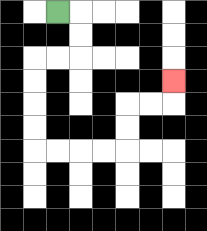{'start': '[2, 0]', 'end': '[7, 3]', 'path_directions': 'R,D,D,L,L,D,D,D,D,R,R,R,R,U,U,R,R,U', 'path_coordinates': '[[2, 0], [3, 0], [3, 1], [3, 2], [2, 2], [1, 2], [1, 3], [1, 4], [1, 5], [1, 6], [2, 6], [3, 6], [4, 6], [5, 6], [5, 5], [5, 4], [6, 4], [7, 4], [7, 3]]'}